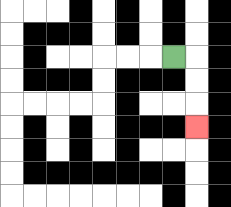{'start': '[7, 2]', 'end': '[8, 5]', 'path_directions': 'R,D,D,D', 'path_coordinates': '[[7, 2], [8, 2], [8, 3], [8, 4], [8, 5]]'}